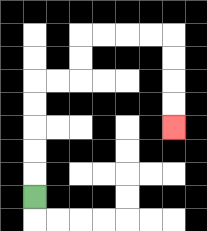{'start': '[1, 8]', 'end': '[7, 5]', 'path_directions': 'U,U,U,U,U,R,R,U,U,R,R,R,R,D,D,D,D', 'path_coordinates': '[[1, 8], [1, 7], [1, 6], [1, 5], [1, 4], [1, 3], [2, 3], [3, 3], [3, 2], [3, 1], [4, 1], [5, 1], [6, 1], [7, 1], [7, 2], [7, 3], [7, 4], [7, 5]]'}